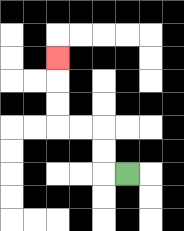{'start': '[5, 7]', 'end': '[2, 2]', 'path_directions': 'L,U,U,L,L,U,U,U', 'path_coordinates': '[[5, 7], [4, 7], [4, 6], [4, 5], [3, 5], [2, 5], [2, 4], [2, 3], [2, 2]]'}